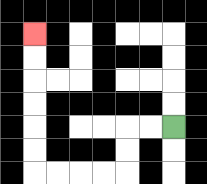{'start': '[7, 5]', 'end': '[1, 1]', 'path_directions': 'L,L,D,D,L,L,L,L,U,U,U,U,U,U', 'path_coordinates': '[[7, 5], [6, 5], [5, 5], [5, 6], [5, 7], [4, 7], [3, 7], [2, 7], [1, 7], [1, 6], [1, 5], [1, 4], [1, 3], [1, 2], [1, 1]]'}